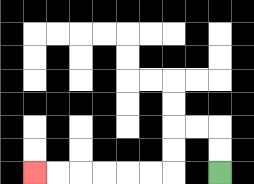{'start': '[9, 7]', 'end': '[1, 7]', 'path_directions': 'U,U,L,L,D,D,L,L,L,L,L,L', 'path_coordinates': '[[9, 7], [9, 6], [9, 5], [8, 5], [7, 5], [7, 6], [7, 7], [6, 7], [5, 7], [4, 7], [3, 7], [2, 7], [1, 7]]'}